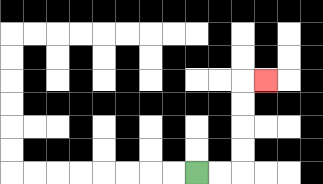{'start': '[8, 7]', 'end': '[11, 3]', 'path_directions': 'R,R,U,U,U,U,R', 'path_coordinates': '[[8, 7], [9, 7], [10, 7], [10, 6], [10, 5], [10, 4], [10, 3], [11, 3]]'}